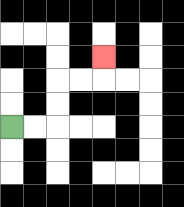{'start': '[0, 5]', 'end': '[4, 2]', 'path_directions': 'R,R,U,U,R,R,U', 'path_coordinates': '[[0, 5], [1, 5], [2, 5], [2, 4], [2, 3], [3, 3], [4, 3], [4, 2]]'}